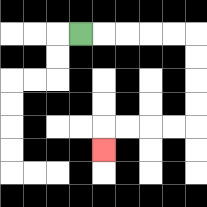{'start': '[3, 1]', 'end': '[4, 6]', 'path_directions': 'R,R,R,R,R,D,D,D,D,L,L,L,L,D', 'path_coordinates': '[[3, 1], [4, 1], [5, 1], [6, 1], [7, 1], [8, 1], [8, 2], [8, 3], [8, 4], [8, 5], [7, 5], [6, 5], [5, 5], [4, 5], [4, 6]]'}